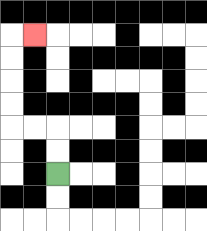{'start': '[2, 7]', 'end': '[1, 1]', 'path_directions': 'U,U,L,L,U,U,U,U,R', 'path_coordinates': '[[2, 7], [2, 6], [2, 5], [1, 5], [0, 5], [0, 4], [0, 3], [0, 2], [0, 1], [1, 1]]'}